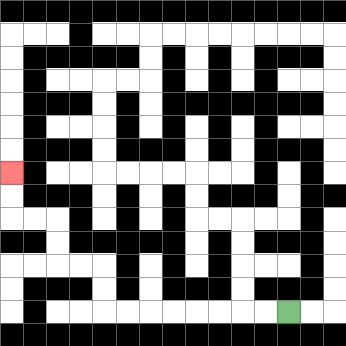{'start': '[12, 13]', 'end': '[0, 7]', 'path_directions': 'L,L,L,L,L,L,L,L,U,U,L,L,U,U,L,L,U,U', 'path_coordinates': '[[12, 13], [11, 13], [10, 13], [9, 13], [8, 13], [7, 13], [6, 13], [5, 13], [4, 13], [4, 12], [4, 11], [3, 11], [2, 11], [2, 10], [2, 9], [1, 9], [0, 9], [0, 8], [0, 7]]'}